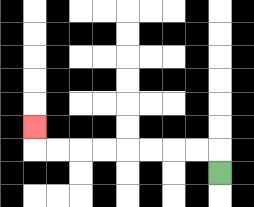{'start': '[9, 7]', 'end': '[1, 5]', 'path_directions': 'U,L,L,L,L,L,L,L,L,U', 'path_coordinates': '[[9, 7], [9, 6], [8, 6], [7, 6], [6, 6], [5, 6], [4, 6], [3, 6], [2, 6], [1, 6], [1, 5]]'}